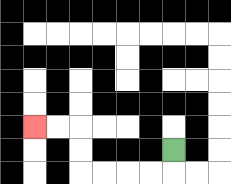{'start': '[7, 6]', 'end': '[1, 5]', 'path_directions': 'D,L,L,L,L,U,U,L,L', 'path_coordinates': '[[7, 6], [7, 7], [6, 7], [5, 7], [4, 7], [3, 7], [3, 6], [3, 5], [2, 5], [1, 5]]'}